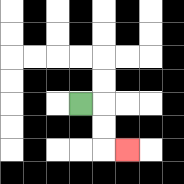{'start': '[3, 4]', 'end': '[5, 6]', 'path_directions': 'R,D,D,R', 'path_coordinates': '[[3, 4], [4, 4], [4, 5], [4, 6], [5, 6]]'}